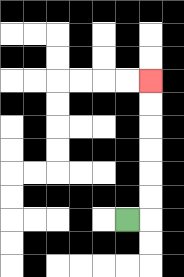{'start': '[5, 9]', 'end': '[6, 3]', 'path_directions': 'R,U,U,U,U,U,U', 'path_coordinates': '[[5, 9], [6, 9], [6, 8], [6, 7], [6, 6], [6, 5], [6, 4], [6, 3]]'}